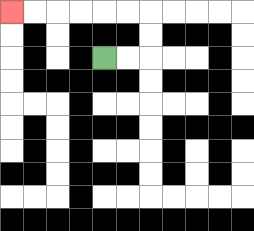{'start': '[4, 2]', 'end': '[0, 0]', 'path_directions': 'R,R,U,U,L,L,L,L,L,L', 'path_coordinates': '[[4, 2], [5, 2], [6, 2], [6, 1], [6, 0], [5, 0], [4, 0], [3, 0], [2, 0], [1, 0], [0, 0]]'}